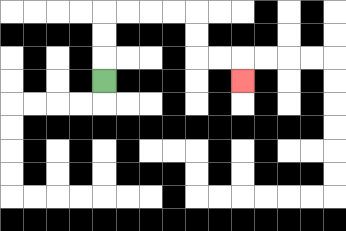{'start': '[4, 3]', 'end': '[10, 3]', 'path_directions': 'U,U,U,R,R,R,R,D,D,R,R,D', 'path_coordinates': '[[4, 3], [4, 2], [4, 1], [4, 0], [5, 0], [6, 0], [7, 0], [8, 0], [8, 1], [8, 2], [9, 2], [10, 2], [10, 3]]'}